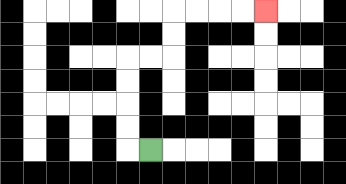{'start': '[6, 6]', 'end': '[11, 0]', 'path_directions': 'L,U,U,U,U,R,R,U,U,R,R,R,R', 'path_coordinates': '[[6, 6], [5, 6], [5, 5], [5, 4], [5, 3], [5, 2], [6, 2], [7, 2], [7, 1], [7, 0], [8, 0], [9, 0], [10, 0], [11, 0]]'}